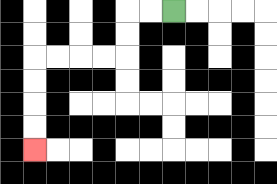{'start': '[7, 0]', 'end': '[1, 6]', 'path_directions': 'L,L,D,D,L,L,L,L,D,D,D,D', 'path_coordinates': '[[7, 0], [6, 0], [5, 0], [5, 1], [5, 2], [4, 2], [3, 2], [2, 2], [1, 2], [1, 3], [1, 4], [1, 5], [1, 6]]'}